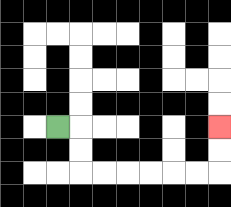{'start': '[2, 5]', 'end': '[9, 5]', 'path_directions': 'R,D,D,R,R,R,R,R,R,U,U', 'path_coordinates': '[[2, 5], [3, 5], [3, 6], [3, 7], [4, 7], [5, 7], [6, 7], [7, 7], [8, 7], [9, 7], [9, 6], [9, 5]]'}